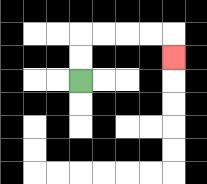{'start': '[3, 3]', 'end': '[7, 2]', 'path_directions': 'U,U,R,R,R,R,D', 'path_coordinates': '[[3, 3], [3, 2], [3, 1], [4, 1], [5, 1], [6, 1], [7, 1], [7, 2]]'}